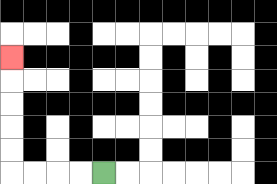{'start': '[4, 7]', 'end': '[0, 2]', 'path_directions': 'L,L,L,L,U,U,U,U,U', 'path_coordinates': '[[4, 7], [3, 7], [2, 7], [1, 7], [0, 7], [0, 6], [0, 5], [0, 4], [0, 3], [0, 2]]'}